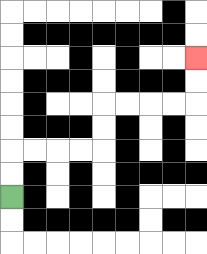{'start': '[0, 8]', 'end': '[8, 2]', 'path_directions': 'U,U,R,R,R,R,U,U,R,R,R,R,U,U', 'path_coordinates': '[[0, 8], [0, 7], [0, 6], [1, 6], [2, 6], [3, 6], [4, 6], [4, 5], [4, 4], [5, 4], [6, 4], [7, 4], [8, 4], [8, 3], [8, 2]]'}